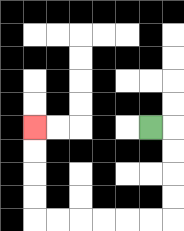{'start': '[6, 5]', 'end': '[1, 5]', 'path_directions': 'R,D,D,D,D,L,L,L,L,L,L,U,U,U,U', 'path_coordinates': '[[6, 5], [7, 5], [7, 6], [7, 7], [7, 8], [7, 9], [6, 9], [5, 9], [4, 9], [3, 9], [2, 9], [1, 9], [1, 8], [1, 7], [1, 6], [1, 5]]'}